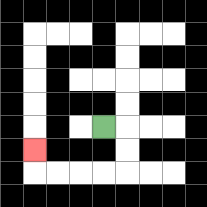{'start': '[4, 5]', 'end': '[1, 6]', 'path_directions': 'R,D,D,L,L,L,L,U', 'path_coordinates': '[[4, 5], [5, 5], [5, 6], [5, 7], [4, 7], [3, 7], [2, 7], [1, 7], [1, 6]]'}